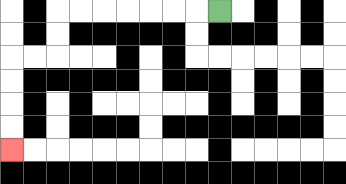{'start': '[9, 0]', 'end': '[0, 6]', 'path_directions': 'L,L,L,L,L,L,L,D,D,L,L,D,D,D,D', 'path_coordinates': '[[9, 0], [8, 0], [7, 0], [6, 0], [5, 0], [4, 0], [3, 0], [2, 0], [2, 1], [2, 2], [1, 2], [0, 2], [0, 3], [0, 4], [0, 5], [0, 6]]'}